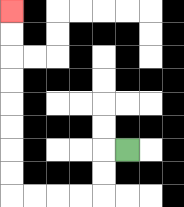{'start': '[5, 6]', 'end': '[0, 0]', 'path_directions': 'L,D,D,L,L,L,L,U,U,U,U,U,U,U,U', 'path_coordinates': '[[5, 6], [4, 6], [4, 7], [4, 8], [3, 8], [2, 8], [1, 8], [0, 8], [0, 7], [0, 6], [0, 5], [0, 4], [0, 3], [0, 2], [0, 1], [0, 0]]'}